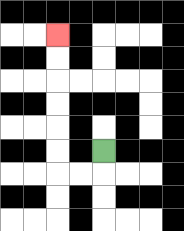{'start': '[4, 6]', 'end': '[2, 1]', 'path_directions': 'D,L,L,U,U,U,U,U,U', 'path_coordinates': '[[4, 6], [4, 7], [3, 7], [2, 7], [2, 6], [2, 5], [2, 4], [2, 3], [2, 2], [2, 1]]'}